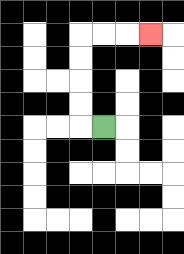{'start': '[4, 5]', 'end': '[6, 1]', 'path_directions': 'L,U,U,U,U,R,R,R', 'path_coordinates': '[[4, 5], [3, 5], [3, 4], [3, 3], [3, 2], [3, 1], [4, 1], [5, 1], [6, 1]]'}